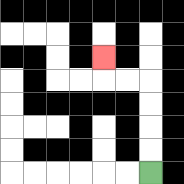{'start': '[6, 7]', 'end': '[4, 2]', 'path_directions': 'U,U,U,U,L,L,U', 'path_coordinates': '[[6, 7], [6, 6], [6, 5], [6, 4], [6, 3], [5, 3], [4, 3], [4, 2]]'}